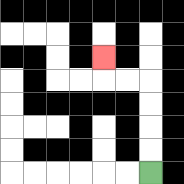{'start': '[6, 7]', 'end': '[4, 2]', 'path_directions': 'U,U,U,U,L,L,U', 'path_coordinates': '[[6, 7], [6, 6], [6, 5], [6, 4], [6, 3], [5, 3], [4, 3], [4, 2]]'}